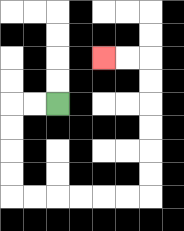{'start': '[2, 4]', 'end': '[4, 2]', 'path_directions': 'L,L,D,D,D,D,R,R,R,R,R,R,U,U,U,U,U,U,L,L', 'path_coordinates': '[[2, 4], [1, 4], [0, 4], [0, 5], [0, 6], [0, 7], [0, 8], [1, 8], [2, 8], [3, 8], [4, 8], [5, 8], [6, 8], [6, 7], [6, 6], [6, 5], [6, 4], [6, 3], [6, 2], [5, 2], [4, 2]]'}